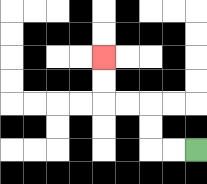{'start': '[8, 6]', 'end': '[4, 2]', 'path_directions': 'L,L,U,U,L,L,U,U', 'path_coordinates': '[[8, 6], [7, 6], [6, 6], [6, 5], [6, 4], [5, 4], [4, 4], [4, 3], [4, 2]]'}